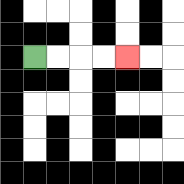{'start': '[1, 2]', 'end': '[5, 2]', 'path_directions': 'R,R,R,R', 'path_coordinates': '[[1, 2], [2, 2], [3, 2], [4, 2], [5, 2]]'}